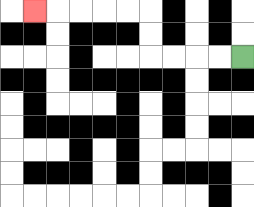{'start': '[10, 2]', 'end': '[1, 0]', 'path_directions': 'L,L,L,L,U,U,L,L,L,L,L', 'path_coordinates': '[[10, 2], [9, 2], [8, 2], [7, 2], [6, 2], [6, 1], [6, 0], [5, 0], [4, 0], [3, 0], [2, 0], [1, 0]]'}